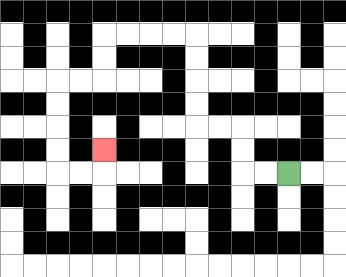{'start': '[12, 7]', 'end': '[4, 6]', 'path_directions': 'L,L,U,U,L,L,U,U,U,U,L,L,L,L,D,D,L,L,D,D,D,D,R,R,U', 'path_coordinates': '[[12, 7], [11, 7], [10, 7], [10, 6], [10, 5], [9, 5], [8, 5], [8, 4], [8, 3], [8, 2], [8, 1], [7, 1], [6, 1], [5, 1], [4, 1], [4, 2], [4, 3], [3, 3], [2, 3], [2, 4], [2, 5], [2, 6], [2, 7], [3, 7], [4, 7], [4, 6]]'}